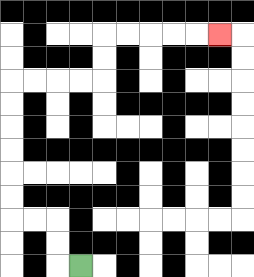{'start': '[3, 11]', 'end': '[9, 1]', 'path_directions': 'L,U,U,L,L,U,U,U,U,U,U,R,R,R,R,U,U,R,R,R,R,R', 'path_coordinates': '[[3, 11], [2, 11], [2, 10], [2, 9], [1, 9], [0, 9], [0, 8], [0, 7], [0, 6], [0, 5], [0, 4], [0, 3], [1, 3], [2, 3], [3, 3], [4, 3], [4, 2], [4, 1], [5, 1], [6, 1], [7, 1], [8, 1], [9, 1]]'}